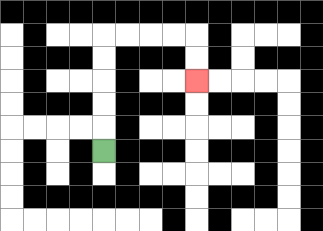{'start': '[4, 6]', 'end': '[8, 3]', 'path_directions': 'U,U,U,U,U,R,R,R,R,D,D', 'path_coordinates': '[[4, 6], [4, 5], [4, 4], [4, 3], [4, 2], [4, 1], [5, 1], [6, 1], [7, 1], [8, 1], [8, 2], [8, 3]]'}